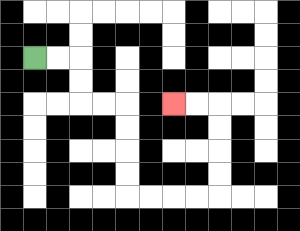{'start': '[1, 2]', 'end': '[7, 4]', 'path_directions': 'R,R,D,D,R,R,D,D,D,D,R,R,R,R,U,U,U,U,L,L', 'path_coordinates': '[[1, 2], [2, 2], [3, 2], [3, 3], [3, 4], [4, 4], [5, 4], [5, 5], [5, 6], [5, 7], [5, 8], [6, 8], [7, 8], [8, 8], [9, 8], [9, 7], [9, 6], [9, 5], [9, 4], [8, 4], [7, 4]]'}